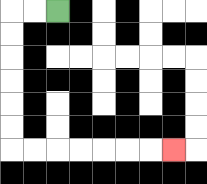{'start': '[2, 0]', 'end': '[7, 6]', 'path_directions': 'L,L,D,D,D,D,D,D,R,R,R,R,R,R,R', 'path_coordinates': '[[2, 0], [1, 0], [0, 0], [0, 1], [0, 2], [0, 3], [0, 4], [0, 5], [0, 6], [1, 6], [2, 6], [3, 6], [4, 6], [5, 6], [6, 6], [7, 6]]'}